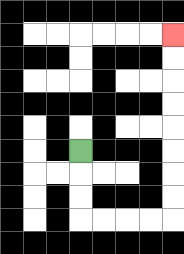{'start': '[3, 6]', 'end': '[7, 1]', 'path_directions': 'D,D,D,R,R,R,R,U,U,U,U,U,U,U,U', 'path_coordinates': '[[3, 6], [3, 7], [3, 8], [3, 9], [4, 9], [5, 9], [6, 9], [7, 9], [7, 8], [7, 7], [7, 6], [7, 5], [7, 4], [7, 3], [7, 2], [7, 1]]'}